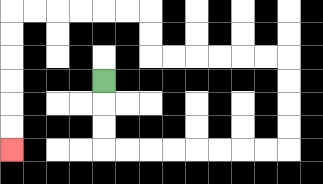{'start': '[4, 3]', 'end': '[0, 6]', 'path_directions': 'D,D,D,R,R,R,R,R,R,R,R,U,U,U,U,L,L,L,L,L,L,U,U,L,L,L,L,L,L,D,D,D,D,D,D', 'path_coordinates': '[[4, 3], [4, 4], [4, 5], [4, 6], [5, 6], [6, 6], [7, 6], [8, 6], [9, 6], [10, 6], [11, 6], [12, 6], [12, 5], [12, 4], [12, 3], [12, 2], [11, 2], [10, 2], [9, 2], [8, 2], [7, 2], [6, 2], [6, 1], [6, 0], [5, 0], [4, 0], [3, 0], [2, 0], [1, 0], [0, 0], [0, 1], [0, 2], [0, 3], [0, 4], [0, 5], [0, 6]]'}